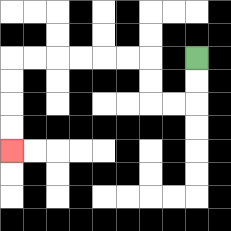{'start': '[8, 2]', 'end': '[0, 6]', 'path_directions': 'D,D,L,L,U,U,L,L,L,L,L,L,D,D,D,D', 'path_coordinates': '[[8, 2], [8, 3], [8, 4], [7, 4], [6, 4], [6, 3], [6, 2], [5, 2], [4, 2], [3, 2], [2, 2], [1, 2], [0, 2], [0, 3], [0, 4], [0, 5], [0, 6]]'}